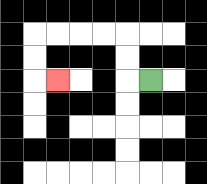{'start': '[6, 3]', 'end': '[2, 3]', 'path_directions': 'L,U,U,L,L,L,L,D,D,R', 'path_coordinates': '[[6, 3], [5, 3], [5, 2], [5, 1], [4, 1], [3, 1], [2, 1], [1, 1], [1, 2], [1, 3], [2, 3]]'}